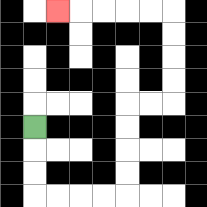{'start': '[1, 5]', 'end': '[2, 0]', 'path_directions': 'D,D,D,R,R,R,R,U,U,U,U,R,R,U,U,U,U,L,L,L,L,L', 'path_coordinates': '[[1, 5], [1, 6], [1, 7], [1, 8], [2, 8], [3, 8], [4, 8], [5, 8], [5, 7], [5, 6], [5, 5], [5, 4], [6, 4], [7, 4], [7, 3], [7, 2], [7, 1], [7, 0], [6, 0], [5, 0], [4, 0], [3, 0], [2, 0]]'}